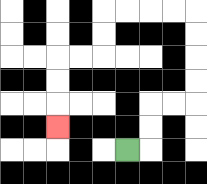{'start': '[5, 6]', 'end': '[2, 5]', 'path_directions': 'R,U,U,R,R,U,U,U,U,L,L,L,L,D,D,L,L,D,D,D', 'path_coordinates': '[[5, 6], [6, 6], [6, 5], [6, 4], [7, 4], [8, 4], [8, 3], [8, 2], [8, 1], [8, 0], [7, 0], [6, 0], [5, 0], [4, 0], [4, 1], [4, 2], [3, 2], [2, 2], [2, 3], [2, 4], [2, 5]]'}